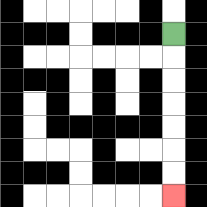{'start': '[7, 1]', 'end': '[7, 8]', 'path_directions': 'D,D,D,D,D,D,D', 'path_coordinates': '[[7, 1], [7, 2], [7, 3], [7, 4], [7, 5], [7, 6], [7, 7], [7, 8]]'}